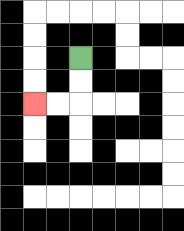{'start': '[3, 2]', 'end': '[1, 4]', 'path_directions': 'D,D,L,L', 'path_coordinates': '[[3, 2], [3, 3], [3, 4], [2, 4], [1, 4]]'}